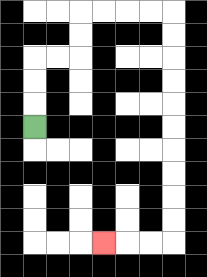{'start': '[1, 5]', 'end': '[4, 10]', 'path_directions': 'U,U,U,R,R,U,U,R,R,R,R,D,D,D,D,D,D,D,D,D,D,L,L,L', 'path_coordinates': '[[1, 5], [1, 4], [1, 3], [1, 2], [2, 2], [3, 2], [3, 1], [3, 0], [4, 0], [5, 0], [6, 0], [7, 0], [7, 1], [7, 2], [7, 3], [7, 4], [7, 5], [7, 6], [7, 7], [7, 8], [7, 9], [7, 10], [6, 10], [5, 10], [4, 10]]'}